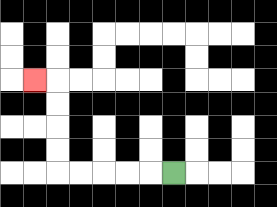{'start': '[7, 7]', 'end': '[1, 3]', 'path_directions': 'L,L,L,L,L,U,U,U,U,L', 'path_coordinates': '[[7, 7], [6, 7], [5, 7], [4, 7], [3, 7], [2, 7], [2, 6], [2, 5], [2, 4], [2, 3], [1, 3]]'}